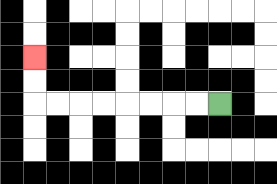{'start': '[9, 4]', 'end': '[1, 2]', 'path_directions': 'L,L,L,L,L,L,L,L,U,U', 'path_coordinates': '[[9, 4], [8, 4], [7, 4], [6, 4], [5, 4], [4, 4], [3, 4], [2, 4], [1, 4], [1, 3], [1, 2]]'}